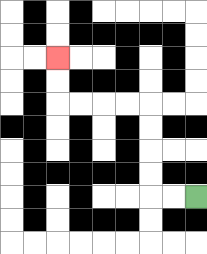{'start': '[8, 8]', 'end': '[2, 2]', 'path_directions': 'L,L,U,U,U,U,L,L,L,L,U,U', 'path_coordinates': '[[8, 8], [7, 8], [6, 8], [6, 7], [6, 6], [6, 5], [6, 4], [5, 4], [4, 4], [3, 4], [2, 4], [2, 3], [2, 2]]'}